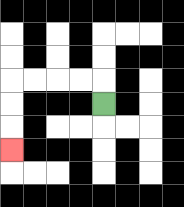{'start': '[4, 4]', 'end': '[0, 6]', 'path_directions': 'U,L,L,L,L,D,D,D', 'path_coordinates': '[[4, 4], [4, 3], [3, 3], [2, 3], [1, 3], [0, 3], [0, 4], [0, 5], [0, 6]]'}